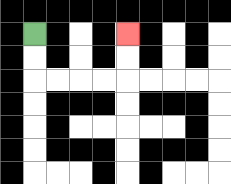{'start': '[1, 1]', 'end': '[5, 1]', 'path_directions': 'D,D,R,R,R,R,U,U', 'path_coordinates': '[[1, 1], [1, 2], [1, 3], [2, 3], [3, 3], [4, 3], [5, 3], [5, 2], [5, 1]]'}